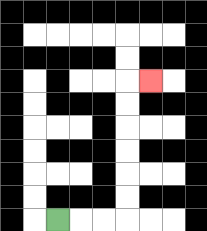{'start': '[2, 9]', 'end': '[6, 3]', 'path_directions': 'R,R,R,U,U,U,U,U,U,R', 'path_coordinates': '[[2, 9], [3, 9], [4, 9], [5, 9], [5, 8], [5, 7], [5, 6], [5, 5], [5, 4], [5, 3], [6, 3]]'}